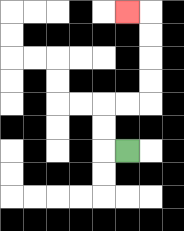{'start': '[5, 6]', 'end': '[5, 0]', 'path_directions': 'L,U,U,R,R,U,U,U,U,L', 'path_coordinates': '[[5, 6], [4, 6], [4, 5], [4, 4], [5, 4], [6, 4], [6, 3], [6, 2], [6, 1], [6, 0], [5, 0]]'}